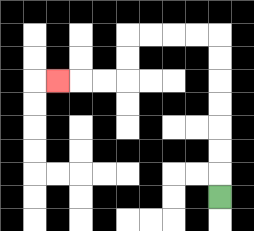{'start': '[9, 8]', 'end': '[2, 3]', 'path_directions': 'U,U,U,U,U,U,U,L,L,L,L,D,D,L,L,L', 'path_coordinates': '[[9, 8], [9, 7], [9, 6], [9, 5], [9, 4], [9, 3], [9, 2], [9, 1], [8, 1], [7, 1], [6, 1], [5, 1], [5, 2], [5, 3], [4, 3], [3, 3], [2, 3]]'}